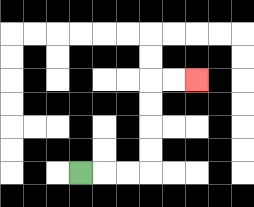{'start': '[3, 7]', 'end': '[8, 3]', 'path_directions': 'R,R,R,U,U,U,U,R,R', 'path_coordinates': '[[3, 7], [4, 7], [5, 7], [6, 7], [6, 6], [6, 5], [6, 4], [6, 3], [7, 3], [8, 3]]'}